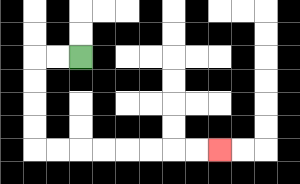{'start': '[3, 2]', 'end': '[9, 6]', 'path_directions': 'L,L,D,D,D,D,R,R,R,R,R,R,R,R', 'path_coordinates': '[[3, 2], [2, 2], [1, 2], [1, 3], [1, 4], [1, 5], [1, 6], [2, 6], [3, 6], [4, 6], [5, 6], [6, 6], [7, 6], [8, 6], [9, 6]]'}